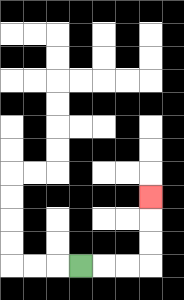{'start': '[3, 11]', 'end': '[6, 8]', 'path_directions': 'R,R,R,U,U,U', 'path_coordinates': '[[3, 11], [4, 11], [5, 11], [6, 11], [6, 10], [6, 9], [6, 8]]'}